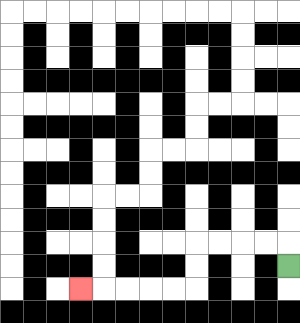{'start': '[12, 11]', 'end': '[3, 12]', 'path_directions': 'U,L,L,L,L,D,D,L,L,L,L,L', 'path_coordinates': '[[12, 11], [12, 10], [11, 10], [10, 10], [9, 10], [8, 10], [8, 11], [8, 12], [7, 12], [6, 12], [5, 12], [4, 12], [3, 12]]'}